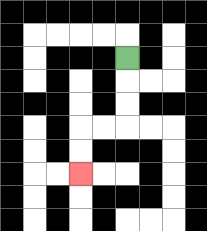{'start': '[5, 2]', 'end': '[3, 7]', 'path_directions': 'D,D,D,L,L,D,D', 'path_coordinates': '[[5, 2], [5, 3], [5, 4], [5, 5], [4, 5], [3, 5], [3, 6], [3, 7]]'}